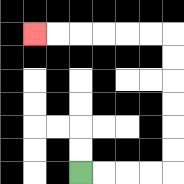{'start': '[3, 7]', 'end': '[1, 1]', 'path_directions': 'R,R,R,R,U,U,U,U,U,U,L,L,L,L,L,L', 'path_coordinates': '[[3, 7], [4, 7], [5, 7], [6, 7], [7, 7], [7, 6], [7, 5], [7, 4], [7, 3], [7, 2], [7, 1], [6, 1], [5, 1], [4, 1], [3, 1], [2, 1], [1, 1]]'}